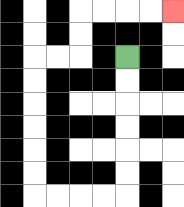{'start': '[5, 2]', 'end': '[7, 0]', 'path_directions': 'D,D,D,D,D,D,L,L,L,L,U,U,U,U,U,U,R,R,U,U,R,R,R,R', 'path_coordinates': '[[5, 2], [5, 3], [5, 4], [5, 5], [5, 6], [5, 7], [5, 8], [4, 8], [3, 8], [2, 8], [1, 8], [1, 7], [1, 6], [1, 5], [1, 4], [1, 3], [1, 2], [2, 2], [3, 2], [3, 1], [3, 0], [4, 0], [5, 0], [6, 0], [7, 0]]'}